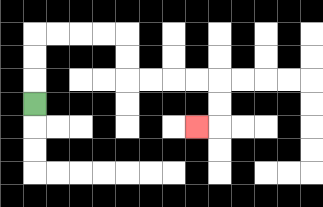{'start': '[1, 4]', 'end': '[8, 5]', 'path_directions': 'U,U,U,R,R,R,R,D,D,R,R,R,R,D,D,L', 'path_coordinates': '[[1, 4], [1, 3], [1, 2], [1, 1], [2, 1], [3, 1], [4, 1], [5, 1], [5, 2], [5, 3], [6, 3], [7, 3], [8, 3], [9, 3], [9, 4], [9, 5], [8, 5]]'}